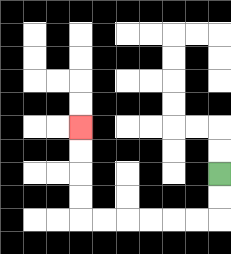{'start': '[9, 7]', 'end': '[3, 5]', 'path_directions': 'D,D,L,L,L,L,L,L,U,U,U,U', 'path_coordinates': '[[9, 7], [9, 8], [9, 9], [8, 9], [7, 9], [6, 9], [5, 9], [4, 9], [3, 9], [3, 8], [3, 7], [3, 6], [3, 5]]'}